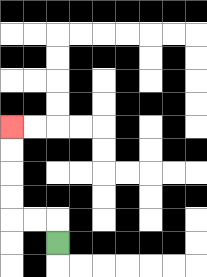{'start': '[2, 10]', 'end': '[0, 5]', 'path_directions': 'U,L,L,U,U,U,U', 'path_coordinates': '[[2, 10], [2, 9], [1, 9], [0, 9], [0, 8], [0, 7], [0, 6], [0, 5]]'}